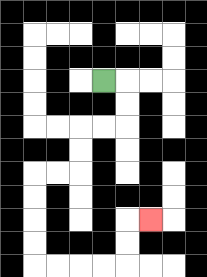{'start': '[4, 3]', 'end': '[6, 9]', 'path_directions': 'R,D,D,L,L,D,D,L,L,D,D,D,D,R,R,R,R,U,U,R', 'path_coordinates': '[[4, 3], [5, 3], [5, 4], [5, 5], [4, 5], [3, 5], [3, 6], [3, 7], [2, 7], [1, 7], [1, 8], [1, 9], [1, 10], [1, 11], [2, 11], [3, 11], [4, 11], [5, 11], [5, 10], [5, 9], [6, 9]]'}